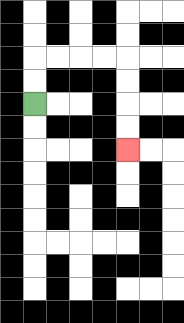{'start': '[1, 4]', 'end': '[5, 6]', 'path_directions': 'U,U,R,R,R,R,D,D,D,D', 'path_coordinates': '[[1, 4], [1, 3], [1, 2], [2, 2], [3, 2], [4, 2], [5, 2], [5, 3], [5, 4], [5, 5], [5, 6]]'}